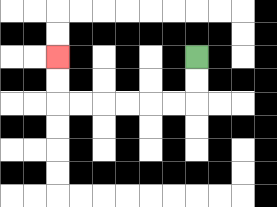{'start': '[8, 2]', 'end': '[2, 2]', 'path_directions': 'D,D,L,L,L,L,L,L,U,U', 'path_coordinates': '[[8, 2], [8, 3], [8, 4], [7, 4], [6, 4], [5, 4], [4, 4], [3, 4], [2, 4], [2, 3], [2, 2]]'}